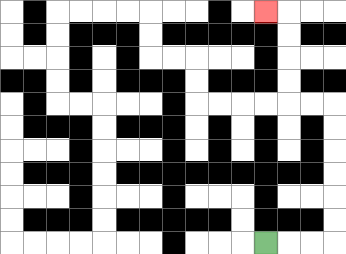{'start': '[11, 10]', 'end': '[11, 0]', 'path_directions': 'R,R,R,U,U,U,U,U,U,L,L,U,U,U,U,L', 'path_coordinates': '[[11, 10], [12, 10], [13, 10], [14, 10], [14, 9], [14, 8], [14, 7], [14, 6], [14, 5], [14, 4], [13, 4], [12, 4], [12, 3], [12, 2], [12, 1], [12, 0], [11, 0]]'}